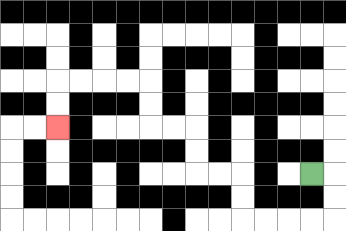{'start': '[13, 7]', 'end': '[2, 5]', 'path_directions': 'R,D,D,L,L,L,L,U,U,L,L,U,U,L,L,U,U,L,L,L,L,D,D', 'path_coordinates': '[[13, 7], [14, 7], [14, 8], [14, 9], [13, 9], [12, 9], [11, 9], [10, 9], [10, 8], [10, 7], [9, 7], [8, 7], [8, 6], [8, 5], [7, 5], [6, 5], [6, 4], [6, 3], [5, 3], [4, 3], [3, 3], [2, 3], [2, 4], [2, 5]]'}